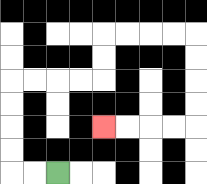{'start': '[2, 7]', 'end': '[4, 5]', 'path_directions': 'L,L,U,U,U,U,R,R,R,R,U,U,R,R,R,R,D,D,D,D,L,L,L,L', 'path_coordinates': '[[2, 7], [1, 7], [0, 7], [0, 6], [0, 5], [0, 4], [0, 3], [1, 3], [2, 3], [3, 3], [4, 3], [4, 2], [4, 1], [5, 1], [6, 1], [7, 1], [8, 1], [8, 2], [8, 3], [8, 4], [8, 5], [7, 5], [6, 5], [5, 5], [4, 5]]'}